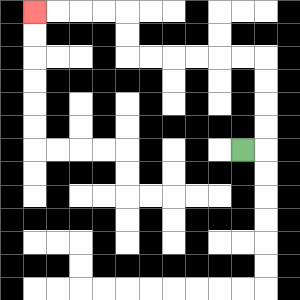{'start': '[10, 6]', 'end': '[1, 0]', 'path_directions': 'R,U,U,U,U,L,L,L,L,L,L,U,U,L,L,L,L', 'path_coordinates': '[[10, 6], [11, 6], [11, 5], [11, 4], [11, 3], [11, 2], [10, 2], [9, 2], [8, 2], [7, 2], [6, 2], [5, 2], [5, 1], [5, 0], [4, 0], [3, 0], [2, 0], [1, 0]]'}